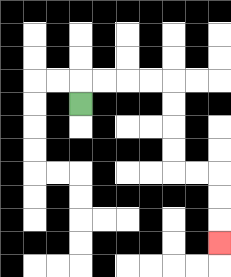{'start': '[3, 4]', 'end': '[9, 10]', 'path_directions': 'U,R,R,R,R,D,D,D,D,R,R,D,D,D', 'path_coordinates': '[[3, 4], [3, 3], [4, 3], [5, 3], [6, 3], [7, 3], [7, 4], [7, 5], [7, 6], [7, 7], [8, 7], [9, 7], [9, 8], [9, 9], [9, 10]]'}